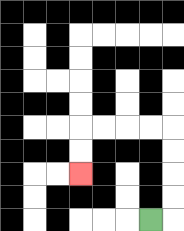{'start': '[6, 9]', 'end': '[3, 7]', 'path_directions': 'R,U,U,U,U,L,L,L,L,D,D', 'path_coordinates': '[[6, 9], [7, 9], [7, 8], [7, 7], [7, 6], [7, 5], [6, 5], [5, 5], [4, 5], [3, 5], [3, 6], [3, 7]]'}